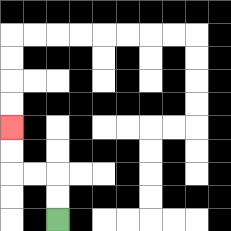{'start': '[2, 9]', 'end': '[0, 5]', 'path_directions': 'U,U,L,L,U,U', 'path_coordinates': '[[2, 9], [2, 8], [2, 7], [1, 7], [0, 7], [0, 6], [0, 5]]'}